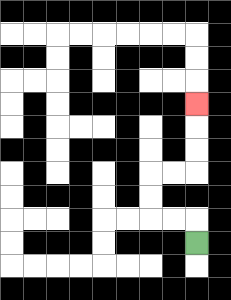{'start': '[8, 10]', 'end': '[8, 4]', 'path_directions': 'U,L,L,U,U,R,R,U,U,U', 'path_coordinates': '[[8, 10], [8, 9], [7, 9], [6, 9], [6, 8], [6, 7], [7, 7], [8, 7], [8, 6], [8, 5], [8, 4]]'}